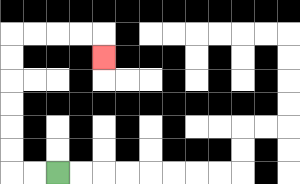{'start': '[2, 7]', 'end': '[4, 2]', 'path_directions': 'L,L,U,U,U,U,U,U,R,R,R,R,D', 'path_coordinates': '[[2, 7], [1, 7], [0, 7], [0, 6], [0, 5], [0, 4], [0, 3], [0, 2], [0, 1], [1, 1], [2, 1], [3, 1], [4, 1], [4, 2]]'}